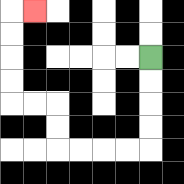{'start': '[6, 2]', 'end': '[1, 0]', 'path_directions': 'D,D,D,D,L,L,L,L,U,U,L,L,U,U,U,U,R', 'path_coordinates': '[[6, 2], [6, 3], [6, 4], [6, 5], [6, 6], [5, 6], [4, 6], [3, 6], [2, 6], [2, 5], [2, 4], [1, 4], [0, 4], [0, 3], [0, 2], [0, 1], [0, 0], [1, 0]]'}